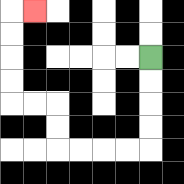{'start': '[6, 2]', 'end': '[1, 0]', 'path_directions': 'D,D,D,D,L,L,L,L,U,U,L,L,U,U,U,U,R', 'path_coordinates': '[[6, 2], [6, 3], [6, 4], [6, 5], [6, 6], [5, 6], [4, 6], [3, 6], [2, 6], [2, 5], [2, 4], [1, 4], [0, 4], [0, 3], [0, 2], [0, 1], [0, 0], [1, 0]]'}